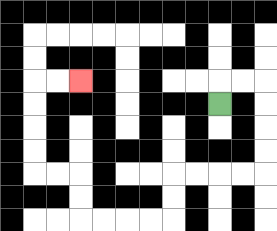{'start': '[9, 4]', 'end': '[3, 3]', 'path_directions': 'U,R,R,D,D,D,D,L,L,L,L,D,D,L,L,L,L,U,U,L,L,U,U,U,U,R,R', 'path_coordinates': '[[9, 4], [9, 3], [10, 3], [11, 3], [11, 4], [11, 5], [11, 6], [11, 7], [10, 7], [9, 7], [8, 7], [7, 7], [7, 8], [7, 9], [6, 9], [5, 9], [4, 9], [3, 9], [3, 8], [3, 7], [2, 7], [1, 7], [1, 6], [1, 5], [1, 4], [1, 3], [2, 3], [3, 3]]'}